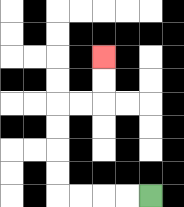{'start': '[6, 8]', 'end': '[4, 2]', 'path_directions': 'L,L,L,L,U,U,U,U,R,R,U,U', 'path_coordinates': '[[6, 8], [5, 8], [4, 8], [3, 8], [2, 8], [2, 7], [2, 6], [2, 5], [2, 4], [3, 4], [4, 4], [4, 3], [4, 2]]'}